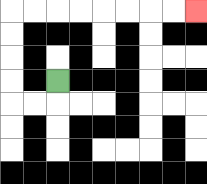{'start': '[2, 3]', 'end': '[8, 0]', 'path_directions': 'D,L,L,U,U,U,U,R,R,R,R,R,R,R,R', 'path_coordinates': '[[2, 3], [2, 4], [1, 4], [0, 4], [0, 3], [0, 2], [0, 1], [0, 0], [1, 0], [2, 0], [3, 0], [4, 0], [5, 0], [6, 0], [7, 0], [8, 0]]'}